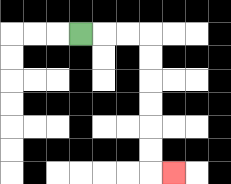{'start': '[3, 1]', 'end': '[7, 7]', 'path_directions': 'R,R,R,D,D,D,D,D,D,R', 'path_coordinates': '[[3, 1], [4, 1], [5, 1], [6, 1], [6, 2], [6, 3], [6, 4], [6, 5], [6, 6], [6, 7], [7, 7]]'}